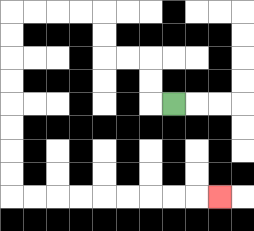{'start': '[7, 4]', 'end': '[9, 8]', 'path_directions': 'L,U,U,L,L,U,U,L,L,L,L,D,D,D,D,D,D,D,D,R,R,R,R,R,R,R,R,R', 'path_coordinates': '[[7, 4], [6, 4], [6, 3], [6, 2], [5, 2], [4, 2], [4, 1], [4, 0], [3, 0], [2, 0], [1, 0], [0, 0], [0, 1], [0, 2], [0, 3], [0, 4], [0, 5], [0, 6], [0, 7], [0, 8], [1, 8], [2, 8], [3, 8], [4, 8], [5, 8], [6, 8], [7, 8], [8, 8], [9, 8]]'}